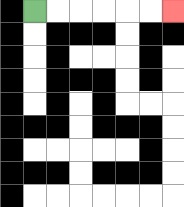{'start': '[1, 0]', 'end': '[7, 0]', 'path_directions': 'R,R,R,R,R,R', 'path_coordinates': '[[1, 0], [2, 0], [3, 0], [4, 0], [5, 0], [6, 0], [7, 0]]'}